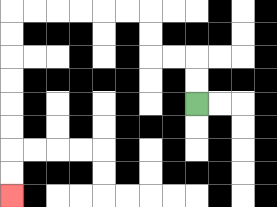{'start': '[8, 4]', 'end': '[0, 8]', 'path_directions': 'U,U,L,L,U,U,L,L,L,L,L,L,D,D,D,D,D,D,D,D', 'path_coordinates': '[[8, 4], [8, 3], [8, 2], [7, 2], [6, 2], [6, 1], [6, 0], [5, 0], [4, 0], [3, 0], [2, 0], [1, 0], [0, 0], [0, 1], [0, 2], [0, 3], [0, 4], [0, 5], [0, 6], [0, 7], [0, 8]]'}